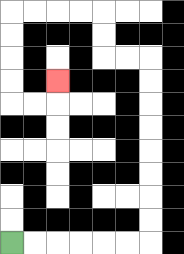{'start': '[0, 10]', 'end': '[2, 3]', 'path_directions': 'R,R,R,R,R,R,U,U,U,U,U,U,U,U,L,L,U,U,L,L,L,L,D,D,D,D,R,R,U', 'path_coordinates': '[[0, 10], [1, 10], [2, 10], [3, 10], [4, 10], [5, 10], [6, 10], [6, 9], [6, 8], [6, 7], [6, 6], [6, 5], [6, 4], [6, 3], [6, 2], [5, 2], [4, 2], [4, 1], [4, 0], [3, 0], [2, 0], [1, 0], [0, 0], [0, 1], [0, 2], [0, 3], [0, 4], [1, 4], [2, 4], [2, 3]]'}